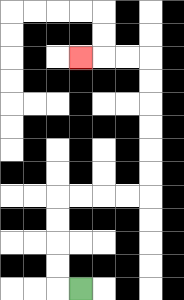{'start': '[3, 12]', 'end': '[3, 2]', 'path_directions': 'L,U,U,U,U,R,R,R,R,U,U,U,U,U,U,L,L,L', 'path_coordinates': '[[3, 12], [2, 12], [2, 11], [2, 10], [2, 9], [2, 8], [3, 8], [4, 8], [5, 8], [6, 8], [6, 7], [6, 6], [6, 5], [6, 4], [6, 3], [6, 2], [5, 2], [4, 2], [3, 2]]'}